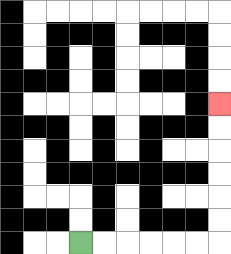{'start': '[3, 10]', 'end': '[9, 4]', 'path_directions': 'R,R,R,R,R,R,U,U,U,U,U,U', 'path_coordinates': '[[3, 10], [4, 10], [5, 10], [6, 10], [7, 10], [8, 10], [9, 10], [9, 9], [9, 8], [9, 7], [9, 6], [9, 5], [9, 4]]'}